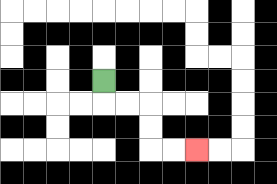{'start': '[4, 3]', 'end': '[8, 6]', 'path_directions': 'D,R,R,D,D,R,R', 'path_coordinates': '[[4, 3], [4, 4], [5, 4], [6, 4], [6, 5], [6, 6], [7, 6], [8, 6]]'}